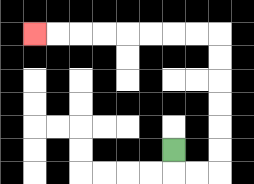{'start': '[7, 6]', 'end': '[1, 1]', 'path_directions': 'D,R,R,U,U,U,U,U,U,L,L,L,L,L,L,L,L', 'path_coordinates': '[[7, 6], [7, 7], [8, 7], [9, 7], [9, 6], [9, 5], [9, 4], [9, 3], [9, 2], [9, 1], [8, 1], [7, 1], [6, 1], [5, 1], [4, 1], [3, 1], [2, 1], [1, 1]]'}